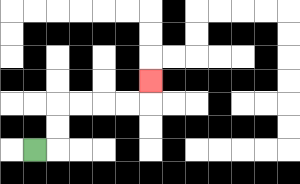{'start': '[1, 6]', 'end': '[6, 3]', 'path_directions': 'R,U,U,R,R,R,R,U', 'path_coordinates': '[[1, 6], [2, 6], [2, 5], [2, 4], [3, 4], [4, 4], [5, 4], [6, 4], [6, 3]]'}